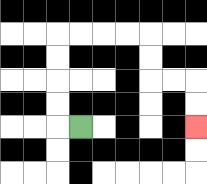{'start': '[3, 5]', 'end': '[8, 5]', 'path_directions': 'L,U,U,U,U,R,R,R,R,D,D,R,R,D,D', 'path_coordinates': '[[3, 5], [2, 5], [2, 4], [2, 3], [2, 2], [2, 1], [3, 1], [4, 1], [5, 1], [6, 1], [6, 2], [6, 3], [7, 3], [8, 3], [8, 4], [8, 5]]'}